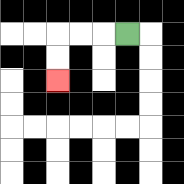{'start': '[5, 1]', 'end': '[2, 3]', 'path_directions': 'L,L,L,D,D', 'path_coordinates': '[[5, 1], [4, 1], [3, 1], [2, 1], [2, 2], [2, 3]]'}